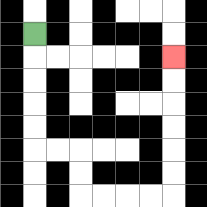{'start': '[1, 1]', 'end': '[7, 2]', 'path_directions': 'D,D,D,D,D,R,R,D,D,R,R,R,R,U,U,U,U,U,U', 'path_coordinates': '[[1, 1], [1, 2], [1, 3], [1, 4], [1, 5], [1, 6], [2, 6], [3, 6], [3, 7], [3, 8], [4, 8], [5, 8], [6, 8], [7, 8], [7, 7], [7, 6], [7, 5], [7, 4], [7, 3], [7, 2]]'}